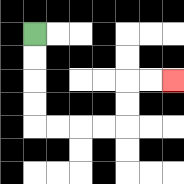{'start': '[1, 1]', 'end': '[7, 3]', 'path_directions': 'D,D,D,D,R,R,R,R,U,U,R,R', 'path_coordinates': '[[1, 1], [1, 2], [1, 3], [1, 4], [1, 5], [2, 5], [3, 5], [4, 5], [5, 5], [5, 4], [5, 3], [6, 3], [7, 3]]'}